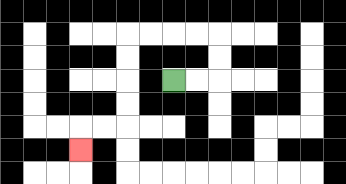{'start': '[7, 3]', 'end': '[3, 6]', 'path_directions': 'R,R,U,U,L,L,L,L,D,D,D,D,L,L,D', 'path_coordinates': '[[7, 3], [8, 3], [9, 3], [9, 2], [9, 1], [8, 1], [7, 1], [6, 1], [5, 1], [5, 2], [5, 3], [5, 4], [5, 5], [4, 5], [3, 5], [3, 6]]'}